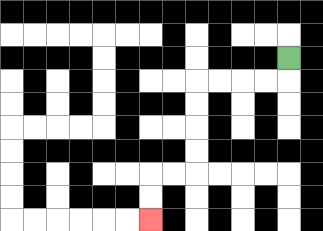{'start': '[12, 2]', 'end': '[6, 9]', 'path_directions': 'D,L,L,L,L,D,D,D,D,L,L,D,D', 'path_coordinates': '[[12, 2], [12, 3], [11, 3], [10, 3], [9, 3], [8, 3], [8, 4], [8, 5], [8, 6], [8, 7], [7, 7], [6, 7], [6, 8], [6, 9]]'}